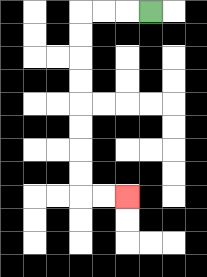{'start': '[6, 0]', 'end': '[5, 8]', 'path_directions': 'L,L,L,D,D,D,D,D,D,D,D,R,R', 'path_coordinates': '[[6, 0], [5, 0], [4, 0], [3, 0], [3, 1], [3, 2], [3, 3], [3, 4], [3, 5], [3, 6], [3, 7], [3, 8], [4, 8], [5, 8]]'}